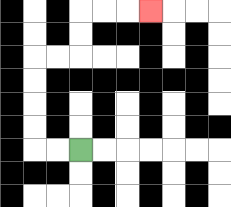{'start': '[3, 6]', 'end': '[6, 0]', 'path_directions': 'L,L,U,U,U,U,R,R,U,U,R,R,R', 'path_coordinates': '[[3, 6], [2, 6], [1, 6], [1, 5], [1, 4], [1, 3], [1, 2], [2, 2], [3, 2], [3, 1], [3, 0], [4, 0], [5, 0], [6, 0]]'}